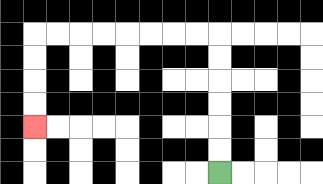{'start': '[9, 7]', 'end': '[1, 5]', 'path_directions': 'U,U,U,U,U,U,L,L,L,L,L,L,L,L,D,D,D,D', 'path_coordinates': '[[9, 7], [9, 6], [9, 5], [9, 4], [9, 3], [9, 2], [9, 1], [8, 1], [7, 1], [6, 1], [5, 1], [4, 1], [3, 1], [2, 1], [1, 1], [1, 2], [1, 3], [1, 4], [1, 5]]'}